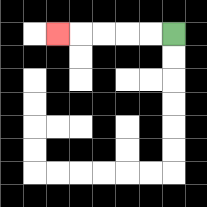{'start': '[7, 1]', 'end': '[2, 1]', 'path_directions': 'L,L,L,L,L', 'path_coordinates': '[[7, 1], [6, 1], [5, 1], [4, 1], [3, 1], [2, 1]]'}